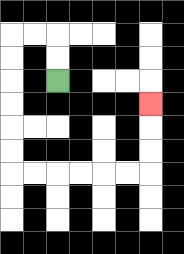{'start': '[2, 3]', 'end': '[6, 4]', 'path_directions': 'U,U,L,L,D,D,D,D,D,D,R,R,R,R,R,R,U,U,U', 'path_coordinates': '[[2, 3], [2, 2], [2, 1], [1, 1], [0, 1], [0, 2], [0, 3], [0, 4], [0, 5], [0, 6], [0, 7], [1, 7], [2, 7], [3, 7], [4, 7], [5, 7], [6, 7], [6, 6], [6, 5], [6, 4]]'}